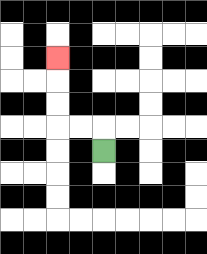{'start': '[4, 6]', 'end': '[2, 2]', 'path_directions': 'U,L,L,U,U,U', 'path_coordinates': '[[4, 6], [4, 5], [3, 5], [2, 5], [2, 4], [2, 3], [2, 2]]'}